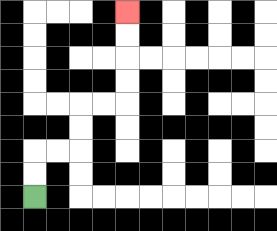{'start': '[1, 8]', 'end': '[5, 0]', 'path_directions': 'U,U,R,R,U,U,R,R,U,U,U,U', 'path_coordinates': '[[1, 8], [1, 7], [1, 6], [2, 6], [3, 6], [3, 5], [3, 4], [4, 4], [5, 4], [5, 3], [5, 2], [5, 1], [5, 0]]'}